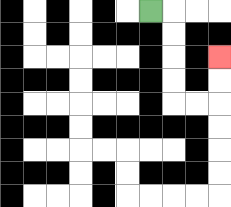{'start': '[6, 0]', 'end': '[9, 2]', 'path_directions': 'R,D,D,D,D,R,R,U,U', 'path_coordinates': '[[6, 0], [7, 0], [7, 1], [7, 2], [7, 3], [7, 4], [8, 4], [9, 4], [9, 3], [9, 2]]'}